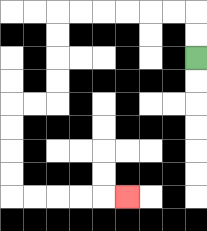{'start': '[8, 2]', 'end': '[5, 8]', 'path_directions': 'U,U,L,L,L,L,L,L,D,D,D,D,L,L,D,D,D,D,R,R,R,R,R', 'path_coordinates': '[[8, 2], [8, 1], [8, 0], [7, 0], [6, 0], [5, 0], [4, 0], [3, 0], [2, 0], [2, 1], [2, 2], [2, 3], [2, 4], [1, 4], [0, 4], [0, 5], [0, 6], [0, 7], [0, 8], [1, 8], [2, 8], [3, 8], [4, 8], [5, 8]]'}